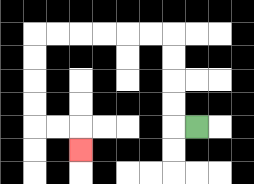{'start': '[8, 5]', 'end': '[3, 6]', 'path_directions': 'L,U,U,U,U,L,L,L,L,L,L,D,D,D,D,R,R,D', 'path_coordinates': '[[8, 5], [7, 5], [7, 4], [7, 3], [7, 2], [7, 1], [6, 1], [5, 1], [4, 1], [3, 1], [2, 1], [1, 1], [1, 2], [1, 3], [1, 4], [1, 5], [2, 5], [3, 5], [3, 6]]'}